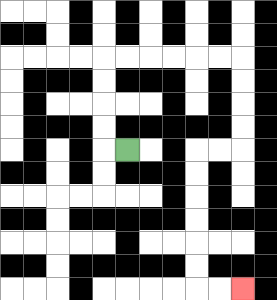{'start': '[5, 6]', 'end': '[10, 12]', 'path_directions': 'L,U,U,U,U,R,R,R,R,R,R,D,D,D,D,L,L,D,D,D,D,D,D,R,R', 'path_coordinates': '[[5, 6], [4, 6], [4, 5], [4, 4], [4, 3], [4, 2], [5, 2], [6, 2], [7, 2], [8, 2], [9, 2], [10, 2], [10, 3], [10, 4], [10, 5], [10, 6], [9, 6], [8, 6], [8, 7], [8, 8], [8, 9], [8, 10], [8, 11], [8, 12], [9, 12], [10, 12]]'}